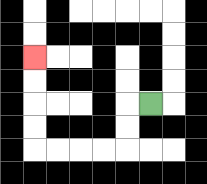{'start': '[6, 4]', 'end': '[1, 2]', 'path_directions': 'L,D,D,L,L,L,L,U,U,U,U', 'path_coordinates': '[[6, 4], [5, 4], [5, 5], [5, 6], [4, 6], [3, 6], [2, 6], [1, 6], [1, 5], [1, 4], [1, 3], [1, 2]]'}